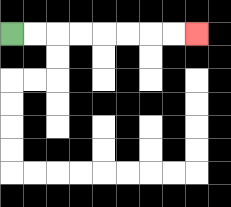{'start': '[0, 1]', 'end': '[8, 1]', 'path_directions': 'R,R,R,R,R,R,R,R', 'path_coordinates': '[[0, 1], [1, 1], [2, 1], [3, 1], [4, 1], [5, 1], [6, 1], [7, 1], [8, 1]]'}